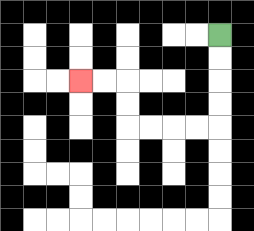{'start': '[9, 1]', 'end': '[3, 3]', 'path_directions': 'D,D,D,D,L,L,L,L,U,U,L,L', 'path_coordinates': '[[9, 1], [9, 2], [9, 3], [9, 4], [9, 5], [8, 5], [7, 5], [6, 5], [5, 5], [5, 4], [5, 3], [4, 3], [3, 3]]'}